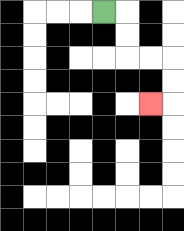{'start': '[4, 0]', 'end': '[6, 4]', 'path_directions': 'R,D,D,R,R,D,D,L', 'path_coordinates': '[[4, 0], [5, 0], [5, 1], [5, 2], [6, 2], [7, 2], [7, 3], [7, 4], [6, 4]]'}